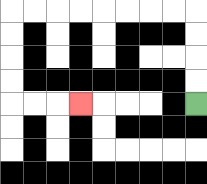{'start': '[8, 4]', 'end': '[3, 4]', 'path_directions': 'U,U,U,U,L,L,L,L,L,L,L,L,D,D,D,D,R,R,R', 'path_coordinates': '[[8, 4], [8, 3], [8, 2], [8, 1], [8, 0], [7, 0], [6, 0], [5, 0], [4, 0], [3, 0], [2, 0], [1, 0], [0, 0], [0, 1], [0, 2], [0, 3], [0, 4], [1, 4], [2, 4], [3, 4]]'}